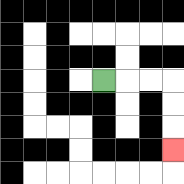{'start': '[4, 3]', 'end': '[7, 6]', 'path_directions': 'R,R,R,D,D,D', 'path_coordinates': '[[4, 3], [5, 3], [6, 3], [7, 3], [7, 4], [7, 5], [7, 6]]'}